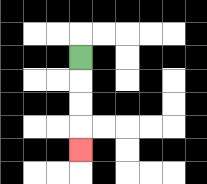{'start': '[3, 2]', 'end': '[3, 6]', 'path_directions': 'D,D,D,D', 'path_coordinates': '[[3, 2], [3, 3], [3, 4], [3, 5], [3, 6]]'}